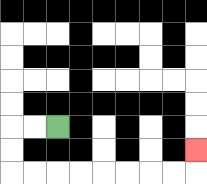{'start': '[2, 5]', 'end': '[8, 6]', 'path_directions': 'L,L,D,D,R,R,R,R,R,R,R,R,U', 'path_coordinates': '[[2, 5], [1, 5], [0, 5], [0, 6], [0, 7], [1, 7], [2, 7], [3, 7], [4, 7], [5, 7], [6, 7], [7, 7], [8, 7], [8, 6]]'}